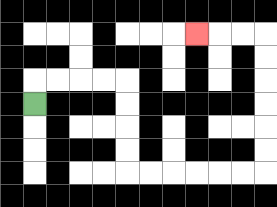{'start': '[1, 4]', 'end': '[8, 1]', 'path_directions': 'U,R,R,R,R,D,D,D,D,R,R,R,R,R,R,U,U,U,U,U,U,L,L,L', 'path_coordinates': '[[1, 4], [1, 3], [2, 3], [3, 3], [4, 3], [5, 3], [5, 4], [5, 5], [5, 6], [5, 7], [6, 7], [7, 7], [8, 7], [9, 7], [10, 7], [11, 7], [11, 6], [11, 5], [11, 4], [11, 3], [11, 2], [11, 1], [10, 1], [9, 1], [8, 1]]'}